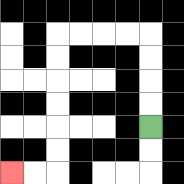{'start': '[6, 5]', 'end': '[0, 7]', 'path_directions': 'U,U,U,U,L,L,L,L,D,D,D,D,D,D,L,L', 'path_coordinates': '[[6, 5], [6, 4], [6, 3], [6, 2], [6, 1], [5, 1], [4, 1], [3, 1], [2, 1], [2, 2], [2, 3], [2, 4], [2, 5], [2, 6], [2, 7], [1, 7], [0, 7]]'}